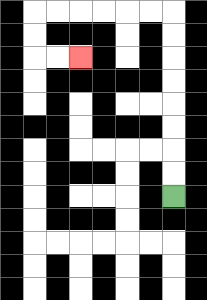{'start': '[7, 8]', 'end': '[3, 2]', 'path_directions': 'U,U,U,U,U,U,U,U,L,L,L,L,L,L,D,D,R,R', 'path_coordinates': '[[7, 8], [7, 7], [7, 6], [7, 5], [7, 4], [7, 3], [7, 2], [7, 1], [7, 0], [6, 0], [5, 0], [4, 0], [3, 0], [2, 0], [1, 0], [1, 1], [1, 2], [2, 2], [3, 2]]'}